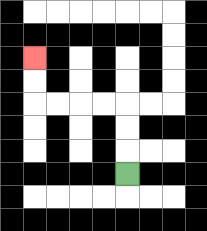{'start': '[5, 7]', 'end': '[1, 2]', 'path_directions': 'U,U,U,L,L,L,L,U,U', 'path_coordinates': '[[5, 7], [5, 6], [5, 5], [5, 4], [4, 4], [3, 4], [2, 4], [1, 4], [1, 3], [1, 2]]'}